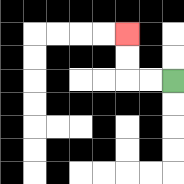{'start': '[7, 3]', 'end': '[5, 1]', 'path_directions': 'L,L,U,U', 'path_coordinates': '[[7, 3], [6, 3], [5, 3], [5, 2], [5, 1]]'}